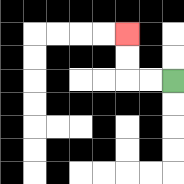{'start': '[7, 3]', 'end': '[5, 1]', 'path_directions': 'L,L,U,U', 'path_coordinates': '[[7, 3], [6, 3], [5, 3], [5, 2], [5, 1]]'}